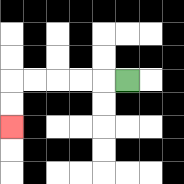{'start': '[5, 3]', 'end': '[0, 5]', 'path_directions': 'L,L,L,L,L,D,D', 'path_coordinates': '[[5, 3], [4, 3], [3, 3], [2, 3], [1, 3], [0, 3], [0, 4], [0, 5]]'}